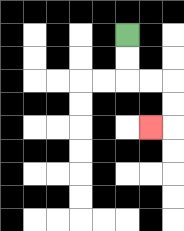{'start': '[5, 1]', 'end': '[6, 5]', 'path_directions': 'D,D,R,R,D,D,L', 'path_coordinates': '[[5, 1], [5, 2], [5, 3], [6, 3], [7, 3], [7, 4], [7, 5], [6, 5]]'}